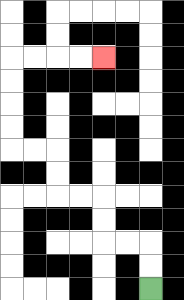{'start': '[6, 12]', 'end': '[4, 2]', 'path_directions': 'U,U,L,L,U,U,L,L,U,U,L,L,U,U,U,U,R,R,R,R', 'path_coordinates': '[[6, 12], [6, 11], [6, 10], [5, 10], [4, 10], [4, 9], [4, 8], [3, 8], [2, 8], [2, 7], [2, 6], [1, 6], [0, 6], [0, 5], [0, 4], [0, 3], [0, 2], [1, 2], [2, 2], [3, 2], [4, 2]]'}